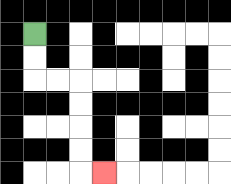{'start': '[1, 1]', 'end': '[4, 7]', 'path_directions': 'D,D,R,R,D,D,D,D,R', 'path_coordinates': '[[1, 1], [1, 2], [1, 3], [2, 3], [3, 3], [3, 4], [3, 5], [3, 6], [3, 7], [4, 7]]'}